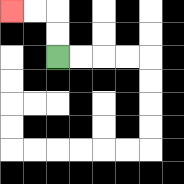{'start': '[2, 2]', 'end': '[0, 0]', 'path_directions': 'U,U,L,L', 'path_coordinates': '[[2, 2], [2, 1], [2, 0], [1, 0], [0, 0]]'}